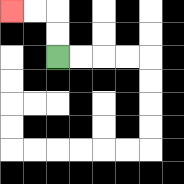{'start': '[2, 2]', 'end': '[0, 0]', 'path_directions': 'U,U,L,L', 'path_coordinates': '[[2, 2], [2, 1], [2, 0], [1, 0], [0, 0]]'}